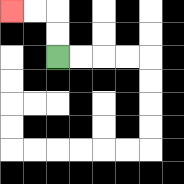{'start': '[2, 2]', 'end': '[0, 0]', 'path_directions': 'U,U,L,L', 'path_coordinates': '[[2, 2], [2, 1], [2, 0], [1, 0], [0, 0]]'}